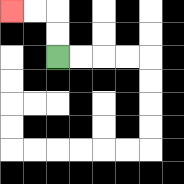{'start': '[2, 2]', 'end': '[0, 0]', 'path_directions': 'U,U,L,L', 'path_coordinates': '[[2, 2], [2, 1], [2, 0], [1, 0], [0, 0]]'}